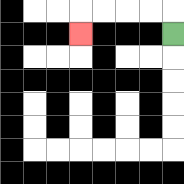{'start': '[7, 1]', 'end': '[3, 1]', 'path_directions': 'U,L,L,L,L,D', 'path_coordinates': '[[7, 1], [7, 0], [6, 0], [5, 0], [4, 0], [3, 0], [3, 1]]'}